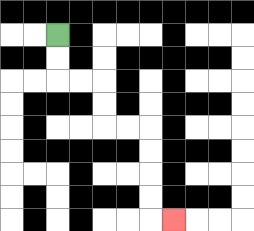{'start': '[2, 1]', 'end': '[7, 9]', 'path_directions': 'D,D,R,R,D,D,R,R,D,D,D,D,R', 'path_coordinates': '[[2, 1], [2, 2], [2, 3], [3, 3], [4, 3], [4, 4], [4, 5], [5, 5], [6, 5], [6, 6], [6, 7], [6, 8], [6, 9], [7, 9]]'}